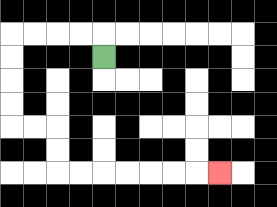{'start': '[4, 2]', 'end': '[9, 7]', 'path_directions': 'U,L,L,L,L,D,D,D,D,R,R,D,D,R,R,R,R,R,R,R', 'path_coordinates': '[[4, 2], [4, 1], [3, 1], [2, 1], [1, 1], [0, 1], [0, 2], [0, 3], [0, 4], [0, 5], [1, 5], [2, 5], [2, 6], [2, 7], [3, 7], [4, 7], [5, 7], [6, 7], [7, 7], [8, 7], [9, 7]]'}